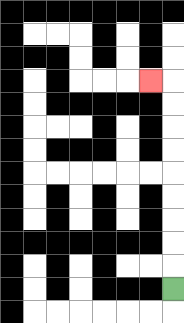{'start': '[7, 12]', 'end': '[6, 3]', 'path_directions': 'U,U,U,U,U,U,U,U,U,L', 'path_coordinates': '[[7, 12], [7, 11], [7, 10], [7, 9], [7, 8], [7, 7], [7, 6], [7, 5], [7, 4], [7, 3], [6, 3]]'}